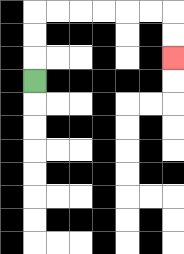{'start': '[1, 3]', 'end': '[7, 2]', 'path_directions': 'U,U,U,R,R,R,R,R,R,D,D', 'path_coordinates': '[[1, 3], [1, 2], [1, 1], [1, 0], [2, 0], [3, 0], [4, 0], [5, 0], [6, 0], [7, 0], [7, 1], [7, 2]]'}